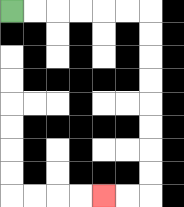{'start': '[0, 0]', 'end': '[4, 8]', 'path_directions': 'R,R,R,R,R,R,D,D,D,D,D,D,D,D,L,L', 'path_coordinates': '[[0, 0], [1, 0], [2, 0], [3, 0], [4, 0], [5, 0], [6, 0], [6, 1], [6, 2], [6, 3], [6, 4], [6, 5], [6, 6], [6, 7], [6, 8], [5, 8], [4, 8]]'}